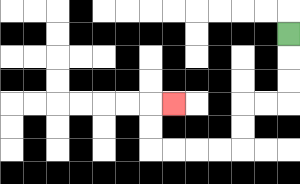{'start': '[12, 1]', 'end': '[7, 4]', 'path_directions': 'D,D,D,L,L,D,D,L,L,L,L,U,U,R', 'path_coordinates': '[[12, 1], [12, 2], [12, 3], [12, 4], [11, 4], [10, 4], [10, 5], [10, 6], [9, 6], [8, 6], [7, 6], [6, 6], [6, 5], [6, 4], [7, 4]]'}